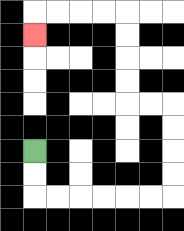{'start': '[1, 6]', 'end': '[1, 1]', 'path_directions': 'D,D,R,R,R,R,R,R,U,U,U,U,L,L,U,U,U,U,L,L,L,L,D', 'path_coordinates': '[[1, 6], [1, 7], [1, 8], [2, 8], [3, 8], [4, 8], [5, 8], [6, 8], [7, 8], [7, 7], [7, 6], [7, 5], [7, 4], [6, 4], [5, 4], [5, 3], [5, 2], [5, 1], [5, 0], [4, 0], [3, 0], [2, 0], [1, 0], [1, 1]]'}